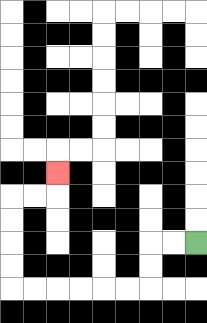{'start': '[8, 10]', 'end': '[2, 7]', 'path_directions': 'L,L,D,D,L,L,L,L,L,L,U,U,U,U,R,R,U', 'path_coordinates': '[[8, 10], [7, 10], [6, 10], [6, 11], [6, 12], [5, 12], [4, 12], [3, 12], [2, 12], [1, 12], [0, 12], [0, 11], [0, 10], [0, 9], [0, 8], [1, 8], [2, 8], [2, 7]]'}